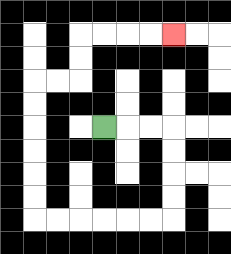{'start': '[4, 5]', 'end': '[7, 1]', 'path_directions': 'R,R,R,D,D,D,D,L,L,L,L,L,L,U,U,U,U,U,U,R,R,U,U,R,R,R,R', 'path_coordinates': '[[4, 5], [5, 5], [6, 5], [7, 5], [7, 6], [7, 7], [7, 8], [7, 9], [6, 9], [5, 9], [4, 9], [3, 9], [2, 9], [1, 9], [1, 8], [1, 7], [1, 6], [1, 5], [1, 4], [1, 3], [2, 3], [3, 3], [3, 2], [3, 1], [4, 1], [5, 1], [6, 1], [7, 1]]'}